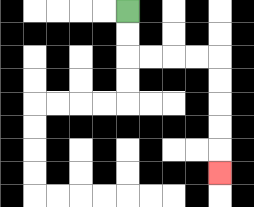{'start': '[5, 0]', 'end': '[9, 7]', 'path_directions': 'D,D,R,R,R,R,D,D,D,D,D', 'path_coordinates': '[[5, 0], [5, 1], [5, 2], [6, 2], [7, 2], [8, 2], [9, 2], [9, 3], [9, 4], [9, 5], [9, 6], [9, 7]]'}